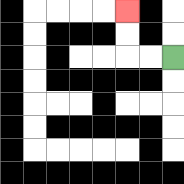{'start': '[7, 2]', 'end': '[5, 0]', 'path_directions': 'L,L,U,U', 'path_coordinates': '[[7, 2], [6, 2], [5, 2], [5, 1], [5, 0]]'}